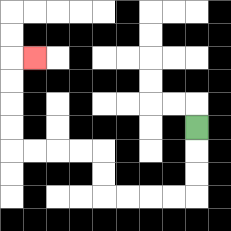{'start': '[8, 5]', 'end': '[1, 2]', 'path_directions': 'D,D,D,L,L,L,L,U,U,L,L,L,L,U,U,U,U,R', 'path_coordinates': '[[8, 5], [8, 6], [8, 7], [8, 8], [7, 8], [6, 8], [5, 8], [4, 8], [4, 7], [4, 6], [3, 6], [2, 6], [1, 6], [0, 6], [0, 5], [0, 4], [0, 3], [0, 2], [1, 2]]'}